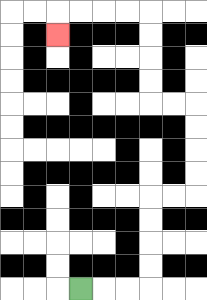{'start': '[3, 12]', 'end': '[2, 1]', 'path_directions': 'R,R,R,U,U,U,U,R,R,U,U,U,U,L,L,U,U,U,U,L,L,L,L,D', 'path_coordinates': '[[3, 12], [4, 12], [5, 12], [6, 12], [6, 11], [6, 10], [6, 9], [6, 8], [7, 8], [8, 8], [8, 7], [8, 6], [8, 5], [8, 4], [7, 4], [6, 4], [6, 3], [6, 2], [6, 1], [6, 0], [5, 0], [4, 0], [3, 0], [2, 0], [2, 1]]'}